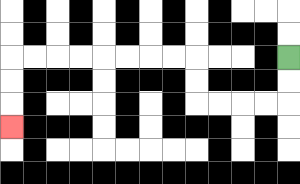{'start': '[12, 2]', 'end': '[0, 5]', 'path_directions': 'D,D,L,L,L,L,U,U,L,L,L,L,L,L,L,L,D,D,D', 'path_coordinates': '[[12, 2], [12, 3], [12, 4], [11, 4], [10, 4], [9, 4], [8, 4], [8, 3], [8, 2], [7, 2], [6, 2], [5, 2], [4, 2], [3, 2], [2, 2], [1, 2], [0, 2], [0, 3], [0, 4], [0, 5]]'}